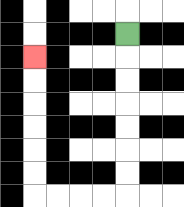{'start': '[5, 1]', 'end': '[1, 2]', 'path_directions': 'D,D,D,D,D,D,D,L,L,L,L,U,U,U,U,U,U', 'path_coordinates': '[[5, 1], [5, 2], [5, 3], [5, 4], [5, 5], [5, 6], [5, 7], [5, 8], [4, 8], [3, 8], [2, 8], [1, 8], [1, 7], [1, 6], [1, 5], [1, 4], [1, 3], [1, 2]]'}